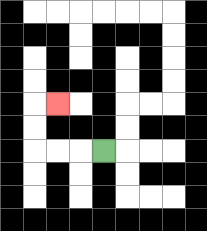{'start': '[4, 6]', 'end': '[2, 4]', 'path_directions': 'L,L,L,U,U,R', 'path_coordinates': '[[4, 6], [3, 6], [2, 6], [1, 6], [1, 5], [1, 4], [2, 4]]'}